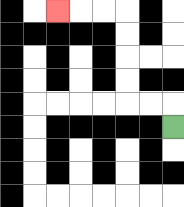{'start': '[7, 5]', 'end': '[2, 0]', 'path_directions': 'U,L,L,U,U,U,U,L,L,L', 'path_coordinates': '[[7, 5], [7, 4], [6, 4], [5, 4], [5, 3], [5, 2], [5, 1], [5, 0], [4, 0], [3, 0], [2, 0]]'}